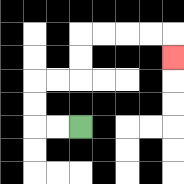{'start': '[3, 5]', 'end': '[7, 2]', 'path_directions': 'L,L,U,U,R,R,U,U,R,R,R,R,D', 'path_coordinates': '[[3, 5], [2, 5], [1, 5], [1, 4], [1, 3], [2, 3], [3, 3], [3, 2], [3, 1], [4, 1], [5, 1], [6, 1], [7, 1], [7, 2]]'}